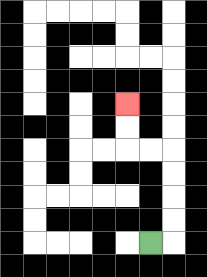{'start': '[6, 10]', 'end': '[5, 4]', 'path_directions': 'R,U,U,U,U,L,L,U,U', 'path_coordinates': '[[6, 10], [7, 10], [7, 9], [7, 8], [7, 7], [7, 6], [6, 6], [5, 6], [5, 5], [5, 4]]'}